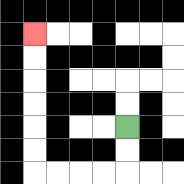{'start': '[5, 5]', 'end': '[1, 1]', 'path_directions': 'D,D,L,L,L,L,U,U,U,U,U,U', 'path_coordinates': '[[5, 5], [5, 6], [5, 7], [4, 7], [3, 7], [2, 7], [1, 7], [1, 6], [1, 5], [1, 4], [1, 3], [1, 2], [1, 1]]'}